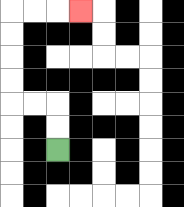{'start': '[2, 6]', 'end': '[3, 0]', 'path_directions': 'U,U,L,L,U,U,U,U,R,R,R', 'path_coordinates': '[[2, 6], [2, 5], [2, 4], [1, 4], [0, 4], [0, 3], [0, 2], [0, 1], [0, 0], [1, 0], [2, 0], [3, 0]]'}